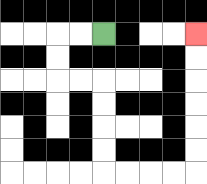{'start': '[4, 1]', 'end': '[8, 1]', 'path_directions': 'L,L,D,D,R,R,D,D,D,D,R,R,R,R,U,U,U,U,U,U', 'path_coordinates': '[[4, 1], [3, 1], [2, 1], [2, 2], [2, 3], [3, 3], [4, 3], [4, 4], [4, 5], [4, 6], [4, 7], [5, 7], [6, 7], [7, 7], [8, 7], [8, 6], [8, 5], [8, 4], [8, 3], [8, 2], [8, 1]]'}